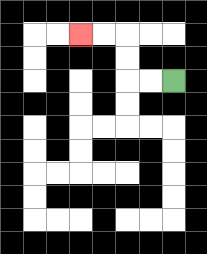{'start': '[7, 3]', 'end': '[3, 1]', 'path_directions': 'L,L,U,U,L,L', 'path_coordinates': '[[7, 3], [6, 3], [5, 3], [5, 2], [5, 1], [4, 1], [3, 1]]'}